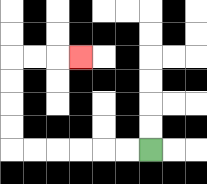{'start': '[6, 6]', 'end': '[3, 2]', 'path_directions': 'L,L,L,L,L,L,U,U,U,U,R,R,R', 'path_coordinates': '[[6, 6], [5, 6], [4, 6], [3, 6], [2, 6], [1, 6], [0, 6], [0, 5], [0, 4], [0, 3], [0, 2], [1, 2], [2, 2], [3, 2]]'}